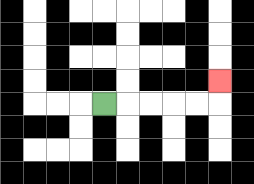{'start': '[4, 4]', 'end': '[9, 3]', 'path_directions': 'R,R,R,R,R,U', 'path_coordinates': '[[4, 4], [5, 4], [6, 4], [7, 4], [8, 4], [9, 4], [9, 3]]'}